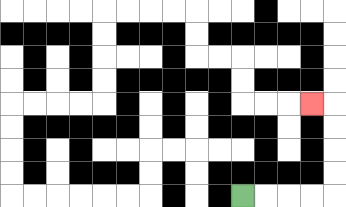{'start': '[10, 8]', 'end': '[13, 4]', 'path_directions': 'R,R,R,R,U,U,U,U,L', 'path_coordinates': '[[10, 8], [11, 8], [12, 8], [13, 8], [14, 8], [14, 7], [14, 6], [14, 5], [14, 4], [13, 4]]'}